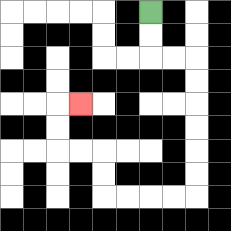{'start': '[6, 0]', 'end': '[3, 4]', 'path_directions': 'D,D,R,R,D,D,D,D,D,D,L,L,L,L,U,U,L,L,U,U,R', 'path_coordinates': '[[6, 0], [6, 1], [6, 2], [7, 2], [8, 2], [8, 3], [8, 4], [8, 5], [8, 6], [8, 7], [8, 8], [7, 8], [6, 8], [5, 8], [4, 8], [4, 7], [4, 6], [3, 6], [2, 6], [2, 5], [2, 4], [3, 4]]'}